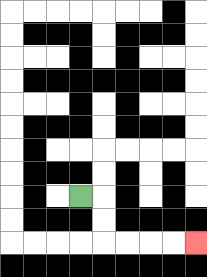{'start': '[3, 8]', 'end': '[8, 10]', 'path_directions': 'R,D,D,R,R,R,R', 'path_coordinates': '[[3, 8], [4, 8], [4, 9], [4, 10], [5, 10], [6, 10], [7, 10], [8, 10]]'}